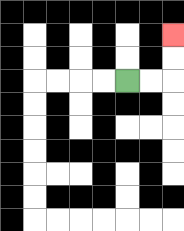{'start': '[5, 3]', 'end': '[7, 1]', 'path_directions': 'R,R,U,U', 'path_coordinates': '[[5, 3], [6, 3], [7, 3], [7, 2], [7, 1]]'}